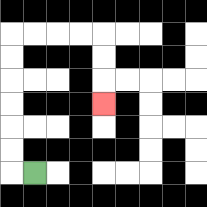{'start': '[1, 7]', 'end': '[4, 4]', 'path_directions': 'L,U,U,U,U,U,U,R,R,R,R,D,D,D', 'path_coordinates': '[[1, 7], [0, 7], [0, 6], [0, 5], [0, 4], [0, 3], [0, 2], [0, 1], [1, 1], [2, 1], [3, 1], [4, 1], [4, 2], [4, 3], [4, 4]]'}